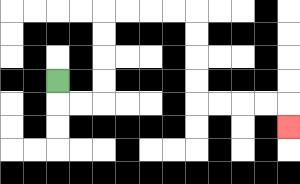{'start': '[2, 3]', 'end': '[12, 5]', 'path_directions': 'D,R,R,U,U,U,U,R,R,R,R,D,D,D,D,R,R,R,R,D', 'path_coordinates': '[[2, 3], [2, 4], [3, 4], [4, 4], [4, 3], [4, 2], [4, 1], [4, 0], [5, 0], [6, 0], [7, 0], [8, 0], [8, 1], [8, 2], [8, 3], [8, 4], [9, 4], [10, 4], [11, 4], [12, 4], [12, 5]]'}